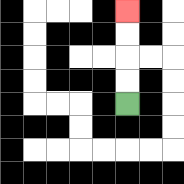{'start': '[5, 4]', 'end': '[5, 0]', 'path_directions': 'U,U,U,U', 'path_coordinates': '[[5, 4], [5, 3], [5, 2], [5, 1], [5, 0]]'}